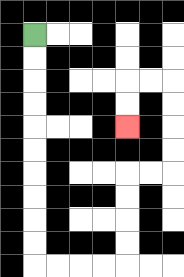{'start': '[1, 1]', 'end': '[5, 5]', 'path_directions': 'D,D,D,D,D,D,D,D,D,D,R,R,R,R,U,U,U,U,R,R,U,U,U,U,L,L,D,D', 'path_coordinates': '[[1, 1], [1, 2], [1, 3], [1, 4], [1, 5], [1, 6], [1, 7], [1, 8], [1, 9], [1, 10], [1, 11], [2, 11], [3, 11], [4, 11], [5, 11], [5, 10], [5, 9], [5, 8], [5, 7], [6, 7], [7, 7], [7, 6], [7, 5], [7, 4], [7, 3], [6, 3], [5, 3], [5, 4], [5, 5]]'}